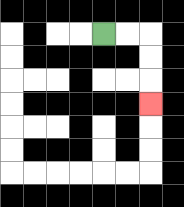{'start': '[4, 1]', 'end': '[6, 4]', 'path_directions': 'R,R,D,D,D', 'path_coordinates': '[[4, 1], [5, 1], [6, 1], [6, 2], [6, 3], [6, 4]]'}